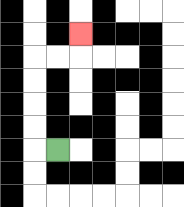{'start': '[2, 6]', 'end': '[3, 1]', 'path_directions': 'L,U,U,U,U,R,R,U', 'path_coordinates': '[[2, 6], [1, 6], [1, 5], [1, 4], [1, 3], [1, 2], [2, 2], [3, 2], [3, 1]]'}